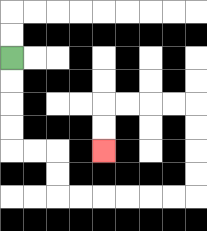{'start': '[0, 2]', 'end': '[4, 6]', 'path_directions': 'D,D,D,D,R,R,D,D,R,R,R,R,R,R,U,U,U,U,L,L,L,L,D,D', 'path_coordinates': '[[0, 2], [0, 3], [0, 4], [0, 5], [0, 6], [1, 6], [2, 6], [2, 7], [2, 8], [3, 8], [4, 8], [5, 8], [6, 8], [7, 8], [8, 8], [8, 7], [8, 6], [8, 5], [8, 4], [7, 4], [6, 4], [5, 4], [4, 4], [4, 5], [4, 6]]'}